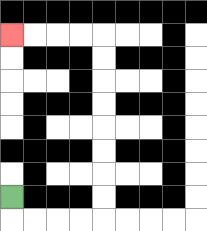{'start': '[0, 8]', 'end': '[0, 1]', 'path_directions': 'D,R,R,R,R,U,U,U,U,U,U,U,U,L,L,L,L', 'path_coordinates': '[[0, 8], [0, 9], [1, 9], [2, 9], [3, 9], [4, 9], [4, 8], [4, 7], [4, 6], [4, 5], [4, 4], [4, 3], [4, 2], [4, 1], [3, 1], [2, 1], [1, 1], [0, 1]]'}